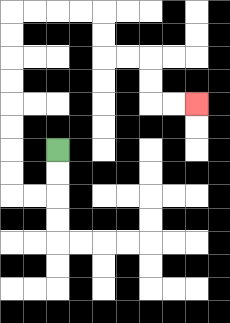{'start': '[2, 6]', 'end': '[8, 4]', 'path_directions': 'D,D,L,L,U,U,U,U,U,U,U,U,R,R,R,R,D,D,R,R,D,D,R,R', 'path_coordinates': '[[2, 6], [2, 7], [2, 8], [1, 8], [0, 8], [0, 7], [0, 6], [0, 5], [0, 4], [0, 3], [0, 2], [0, 1], [0, 0], [1, 0], [2, 0], [3, 0], [4, 0], [4, 1], [4, 2], [5, 2], [6, 2], [6, 3], [6, 4], [7, 4], [8, 4]]'}